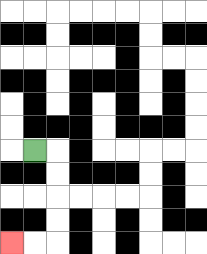{'start': '[1, 6]', 'end': '[0, 10]', 'path_directions': 'R,D,D,D,D,L,L', 'path_coordinates': '[[1, 6], [2, 6], [2, 7], [2, 8], [2, 9], [2, 10], [1, 10], [0, 10]]'}